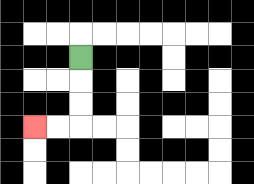{'start': '[3, 2]', 'end': '[1, 5]', 'path_directions': 'D,D,D,L,L', 'path_coordinates': '[[3, 2], [3, 3], [3, 4], [3, 5], [2, 5], [1, 5]]'}